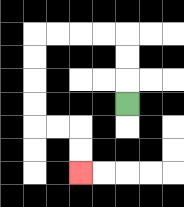{'start': '[5, 4]', 'end': '[3, 7]', 'path_directions': 'U,U,U,L,L,L,L,D,D,D,D,R,R,D,D', 'path_coordinates': '[[5, 4], [5, 3], [5, 2], [5, 1], [4, 1], [3, 1], [2, 1], [1, 1], [1, 2], [1, 3], [1, 4], [1, 5], [2, 5], [3, 5], [3, 6], [3, 7]]'}